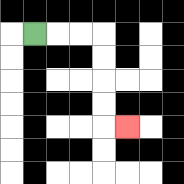{'start': '[1, 1]', 'end': '[5, 5]', 'path_directions': 'R,R,R,D,D,D,D,R', 'path_coordinates': '[[1, 1], [2, 1], [3, 1], [4, 1], [4, 2], [4, 3], [4, 4], [4, 5], [5, 5]]'}